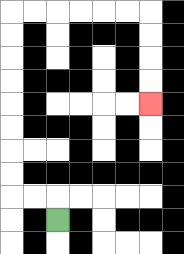{'start': '[2, 9]', 'end': '[6, 4]', 'path_directions': 'U,L,L,U,U,U,U,U,U,U,U,R,R,R,R,R,R,D,D,D,D', 'path_coordinates': '[[2, 9], [2, 8], [1, 8], [0, 8], [0, 7], [0, 6], [0, 5], [0, 4], [0, 3], [0, 2], [0, 1], [0, 0], [1, 0], [2, 0], [3, 0], [4, 0], [5, 0], [6, 0], [6, 1], [6, 2], [6, 3], [6, 4]]'}